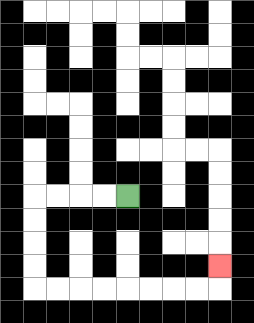{'start': '[5, 8]', 'end': '[9, 11]', 'path_directions': 'L,L,L,L,D,D,D,D,R,R,R,R,R,R,R,R,U', 'path_coordinates': '[[5, 8], [4, 8], [3, 8], [2, 8], [1, 8], [1, 9], [1, 10], [1, 11], [1, 12], [2, 12], [3, 12], [4, 12], [5, 12], [6, 12], [7, 12], [8, 12], [9, 12], [9, 11]]'}